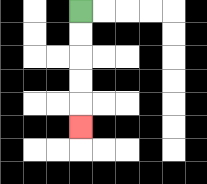{'start': '[3, 0]', 'end': '[3, 5]', 'path_directions': 'D,D,D,D,D', 'path_coordinates': '[[3, 0], [3, 1], [3, 2], [3, 3], [3, 4], [3, 5]]'}